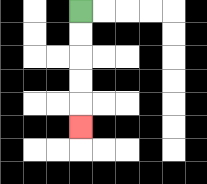{'start': '[3, 0]', 'end': '[3, 5]', 'path_directions': 'D,D,D,D,D', 'path_coordinates': '[[3, 0], [3, 1], [3, 2], [3, 3], [3, 4], [3, 5]]'}